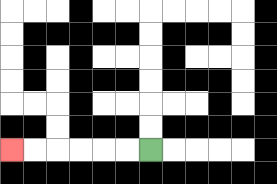{'start': '[6, 6]', 'end': '[0, 6]', 'path_directions': 'L,L,L,L,L,L', 'path_coordinates': '[[6, 6], [5, 6], [4, 6], [3, 6], [2, 6], [1, 6], [0, 6]]'}